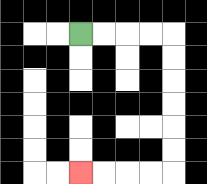{'start': '[3, 1]', 'end': '[3, 7]', 'path_directions': 'R,R,R,R,D,D,D,D,D,D,L,L,L,L', 'path_coordinates': '[[3, 1], [4, 1], [5, 1], [6, 1], [7, 1], [7, 2], [7, 3], [7, 4], [7, 5], [7, 6], [7, 7], [6, 7], [5, 7], [4, 7], [3, 7]]'}